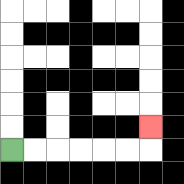{'start': '[0, 6]', 'end': '[6, 5]', 'path_directions': 'R,R,R,R,R,R,U', 'path_coordinates': '[[0, 6], [1, 6], [2, 6], [3, 6], [4, 6], [5, 6], [6, 6], [6, 5]]'}